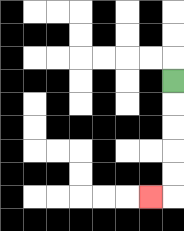{'start': '[7, 3]', 'end': '[6, 8]', 'path_directions': 'D,D,D,D,D,L', 'path_coordinates': '[[7, 3], [7, 4], [7, 5], [7, 6], [7, 7], [7, 8], [6, 8]]'}